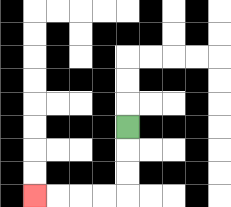{'start': '[5, 5]', 'end': '[1, 8]', 'path_directions': 'D,D,D,L,L,L,L', 'path_coordinates': '[[5, 5], [5, 6], [5, 7], [5, 8], [4, 8], [3, 8], [2, 8], [1, 8]]'}